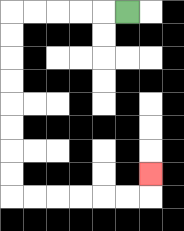{'start': '[5, 0]', 'end': '[6, 7]', 'path_directions': 'L,L,L,L,L,D,D,D,D,D,D,D,D,R,R,R,R,R,R,U', 'path_coordinates': '[[5, 0], [4, 0], [3, 0], [2, 0], [1, 0], [0, 0], [0, 1], [0, 2], [0, 3], [0, 4], [0, 5], [0, 6], [0, 7], [0, 8], [1, 8], [2, 8], [3, 8], [4, 8], [5, 8], [6, 8], [6, 7]]'}